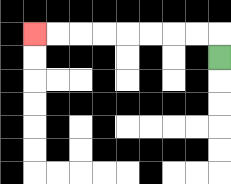{'start': '[9, 2]', 'end': '[1, 1]', 'path_directions': 'U,L,L,L,L,L,L,L,L', 'path_coordinates': '[[9, 2], [9, 1], [8, 1], [7, 1], [6, 1], [5, 1], [4, 1], [3, 1], [2, 1], [1, 1]]'}